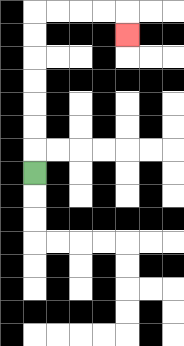{'start': '[1, 7]', 'end': '[5, 1]', 'path_directions': 'U,U,U,U,U,U,U,R,R,R,R,D', 'path_coordinates': '[[1, 7], [1, 6], [1, 5], [1, 4], [1, 3], [1, 2], [1, 1], [1, 0], [2, 0], [3, 0], [4, 0], [5, 0], [5, 1]]'}